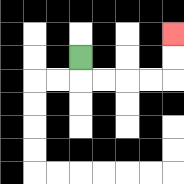{'start': '[3, 2]', 'end': '[7, 1]', 'path_directions': 'D,R,R,R,R,U,U', 'path_coordinates': '[[3, 2], [3, 3], [4, 3], [5, 3], [6, 3], [7, 3], [7, 2], [7, 1]]'}